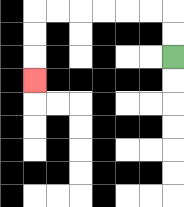{'start': '[7, 2]', 'end': '[1, 3]', 'path_directions': 'U,U,L,L,L,L,L,L,D,D,D', 'path_coordinates': '[[7, 2], [7, 1], [7, 0], [6, 0], [5, 0], [4, 0], [3, 0], [2, 0], [1, 0], [1, 1], [1, 2], [1, 3]]'}